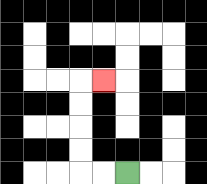{'start': '[5, 7]', 'end': '[4, 3]', 'path_directions': 'L,L,U,U,U,U,R', 'path_coordinates': '[[5, 7], [4, 7], [3, 7], [3, 6], [3, 5], [3, 4], [3, 3], [4, 3]]'}